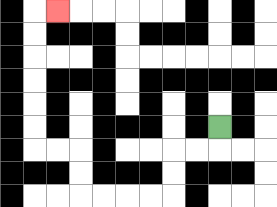{'start': '[9, 5]', 'end': '[2, 0]', 'path_directions': 'D,L,L,D,D,L,L,L,L,U,U,L,L,U,U,U,U,U,U,R', 'path_coordinates': '[[9, 5], [9, 6], [8, 6], [7, 6], [7, 7], [7, 8], [6, 8], [5, 8], [4, 8], [3, 8], [3, 7], [3, 6], [2, 6], [1, 6], [1, 5], [1, 4], [1, 3], [1, 2], [1, 1], [1, 0], [2, 0]]'}